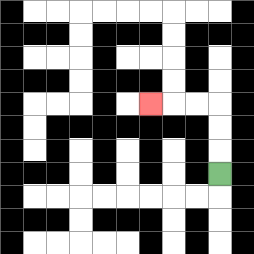{'start': '[9, 7]', 'end': '[6, 4]', 'path_directions': 'U,U,U,L,L,L', 'path_coordinates': '[[9, 7], [9, 6], [9, 5], [9, 4], [8, 4], [7, 4], [6, 4]]'}